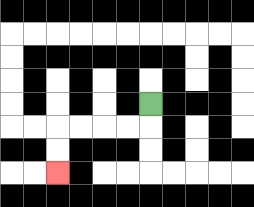{'start': '[6, 4]', 'end': '[2, 7]', 'path_directions': 'D,L,L,L,L,D,D', 'path_coordinates': '[[6, 4], [6, 5], [5, 5], [4, 5], [3, 5], [2, 5], [2, 6], [2, 7]]'}